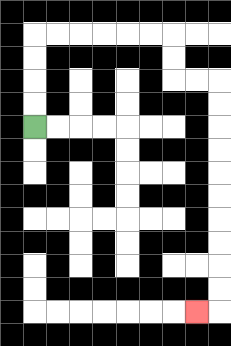{'start': '[1, 5]', 'end': '[8, 13]', 'path_directions': 'U,U,U,U,R,R,R,R,R,R,D,D,R,R,D,D,D,D,D,D,D,D,D,D,L', 'path_coordinates': '[[1, 5], [1, 4], [1, 3], [1, 2], [1, 1], [2, 1], [3, 1], [4, 1], [5, 1], [6, 1], [7, 1], [7, 2], [7, 3], [8, 3], [9, 3], [9, 4], [9, 5], [9, 6], [9, 7], [9, 8], [9, 9], [9, 10], [9, 11], [9, 12], [9, 13], [8, 13]]'}